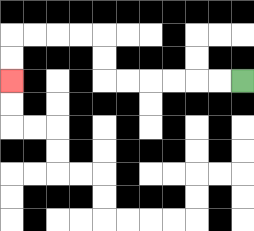{'start': '[10, 3]', 'end': '[0, 3]', 'path_directions': 'L,L,L,L,L,L,U,U,L,L,L,L,D,D', 'path_coordinates': '[[10, 3], [9, 3], [8, 3], [7, 3], [6, 3], [5, 3], [4, 3], [4, 2], [4, 1], [3, 1], [2, 1], [1, 1], [0, 1], [0, 2], [0, 3]]'}